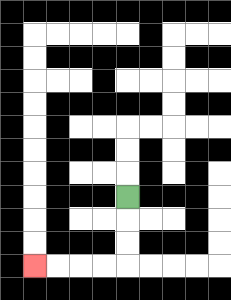{'start': '[5, 8]', 'end': '[1, 11]', 'path_directions': 'D,D,D,L,L,L,L', 'path_coordinates': '[[5, 8], [5, 9], [5, 10], [5, 11], [4, 11], [3, 11], [2, 11], [1, 11]]'}